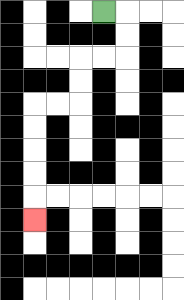{'start': '[4, 0]', 'end': '[1, 9]', 'path_directions': 'R,D,D,L,L,D,D,L,L,D,D,D,D,D', 'path_coordinates': '[[4, 0], [5, 0], [5, 1], [5, 2], [4, 2], [3, 2], [3, 3], [3, 4], [2, 4], [1, 4], [1, 5], [1, 6], [1, 7], [1, 8], [1, 9]]'}